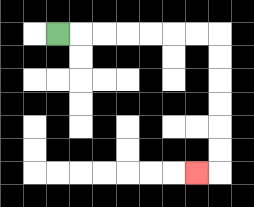{'start': '[2, 1]', 'end': '[8, 7]', 'path_directions': 'R,R,R,R,R,R,R,D,D,D,D,D,D,L', 'path_coordinates': '[[2, 1], [3, 1], [4, 1], [5, 1], [6, 1], [7, 1], [8, 1], [9, 1], [9, 2], [9, 3], [9, 4], [9, 5], [9, 6], [9, 7], [8, 7]]'}